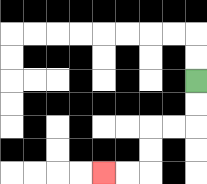{'start': '[8, 3]', 'end': '[4, 7]', 'path_directions': 'D,D,L,L,D,D,L,L', 'path_coordinates': '[[8, 3], [8, 4], [8, 5], [7, 5], [6, 5], [6, 6], [6, 7], [5, 7], [4, 7]]'}